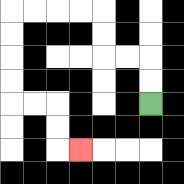{'start': '[6, 4]', 'end': '[3, 6]', 'path_directions': 'U,U,L,L,U,U,L,L,L,L,D,D,D,D,R,R,D,D,R', 'path_coordinates': '[[6, 4], [6, 3], [6, 2], [5, 2], [4, 2], [4, 1], [4, 0], [3, 0], [2, 0], [1, 0], [0, 0], [0, 1], [0, 2], [0, 3], [0, 4], [1, 4], [2, 4], [2, 5], [2, 6], [3, 6]]'}